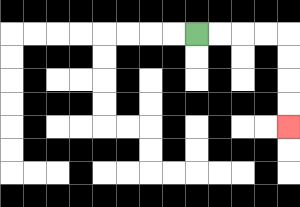{'start': '[8, 1]', 'end': '[12, 5]', 'path_directions': 'R,R,R,R,D,D,D,D', 'path_coordinates': '[[8, 1], [9, 1], [10, 1], [11, 1], [12, 1], [12, 2], [12, 3], [12, 4], [12, 5]]'}